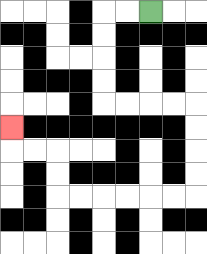{'start': '[6, 0]', 'end': '[0, 5]', 'path_directions': 'L,L,D,D,D,D,R,R,R,R,D,D,D,D,L,L,L,L,L,L,U,U,L,L,U', 'path_coordinates': '[[6, 0], [5, 0], [4, 0], [4, 1], [4, 2], [4, 3], [4, 4], [5, 4], [6, 4], [7, 4], [8, 4], [8, 5], [8, 6], [8, 7], [8, 8], [7, 8], [6, 8], [5, 8], [4, 8], [3, 8], [2, 8], [2, 7], [2, 6], [1, 6], [0, 6], [0, 5]]'}